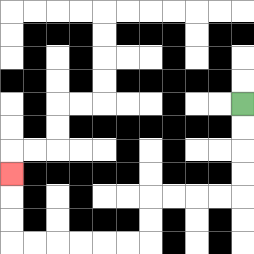{'start': '[10, 4]', 'end': '[0, 7]', 'path_directions': 'D,D,D,D,L,L,L,L,D,D,L,L,L,L,L,L,U,U,U', 'path_coordinates': '[[10, 4], [10, 5], [10, 6], [10, 7], [10, 8], [9, 8], [8, 8], [7, 8], [6, 8], [6, 9], [6, 10], [5, 10], [4, 10], [3, 10], [2, 10], [1, 10], [0, 10], [0, 9], [0, 8], [0, 7]]'}